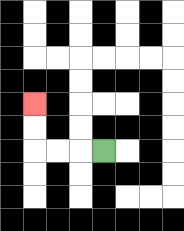{'start': '[4, 6]', 'end': '[1, 4]', 'path_directions': 'L,L,L,U,U', 'path_coordinates': '[[4, 6], [3, 6], [2, 6], [1, 6], [1, 5], [1, 4]]'}